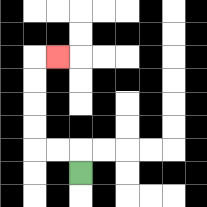{'start': '[3, 7]', 'end': '[2, 2]', 'path_directions': 'U,L,L,U,U,U,U,R', 'path_coordinates': '[[3, 7], [3, 6], [2, 6], [1, 6], [1, 5], [1, 4], [1, 3], [1, 2], [2, 2]]'}